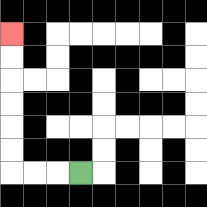{'start': '[3, 7]', 'end': '[0, 1]', 'path_directions': 'L,L,L,U,U,U,U,U,U', 'path_coordinates': '[[3, 7], [2, 7], [1, 7], [0, 7], [0, 6], [0, 5], [0, 4], [0, 3], [0, 2], [0, 1]]'}